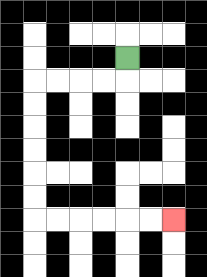{'start': '[5, 2]', 'end': '[7, 9]', 'path_directions': 'D,L,L,L,L,D,D,D,D,D,D,R,R,R,R,R,R', 'path_coordinates': '[[5, 2], [5, 3], [4, 3], [3, 3], [2, 3], [1, 3], [1, 4], [1, 5], [1, 6], [1, 7], [1, 8], [1, 9], [2, 9], [3, 9], [4, 9], [5, 9], [6, 9], [7, 9]]'}